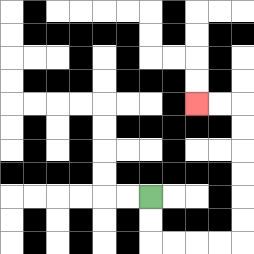{'start': '[6, 8]', 'end': '[8, 4]', 'path_directions': 'D,D,R,R,R,R,U,U,U,U,U,U,L,L', 'path_coordinates': '[[6, 8], [6, 9], [6, 10], [7, 10], [8, 10], [9, 10], [10, 10], [10, 9], [10, 8], [10, 7], [10, 6], [10, 5], [10, 4], [9, 4], [8, 4]]'}